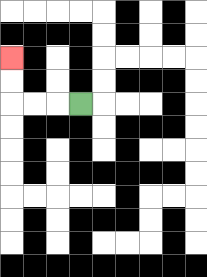{'start': '[3, 4]', 'end': '[0, 2]', 'path_directions': 'L,L,L,U,U', 'path_coordinates': '[[3, 4], [2, 4], [1, 4], [0, 4], [0, 3], [0, 2]]'}